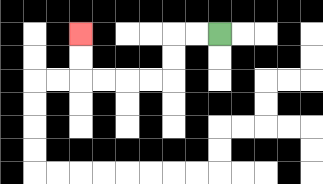{'start': '[9, 1]', 'end': '[3, 1]', 'path_directions': 'L,L,D,D,L,L,L,L,U,U', 'path_coordinates': '[[9, 1], [8, 1], [7, 1], [7, 2], [7, 3], [6, 3], [5, 3], [4, 3], [3, 3], [3, 2], [3, 1]]'}